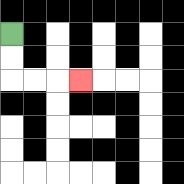{'start': '[0, 1]', 'end': '[3, 3]', 'path_directions': 'D,D,R,R,R', 'path_coordinates': '[[0, 1], [0, 2], [0, 3], [1, 3], [2, 3], [3, 3]]'}